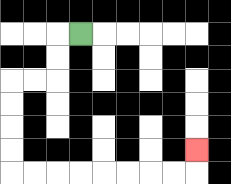{'start': '[3, 1]', 'end': '[8, 6]', 'path_directions': 'L,D,D,L,L,D,D,D,D,R,R,R,R,R,R,R,R,U', 'path_coordinates': '[[3, 1], [2, 1], [2, 2], [2, 3], [1, 3], [0, 3], [0, 4], [0, 5], [0, 6], [0, 7], [1, 7], [2, 7], [3, 7], [4, 7], [5, 7], [6, 7], [7, 7], [8, 7], [8, 6]]'}